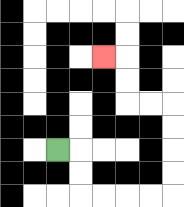{'start': '[2, 6]', 'end': '[4, 2]', 'path_directions': 'R,D,D,R,R,R,R,U,U,U,U,L,L,U,U,L', 'path_coordinates': '[[2, 6], [3, 6], [3, 7], [3, 8], [4, 8], [5, 8], [6, 8], [7, 8], [7, 7], [7, 6], [7, 5], [7, 4], [6, 4], [5, 4], [5, 3], [5, 2], [4, 2]]'}